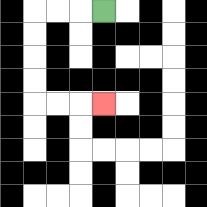{'start': '[4, 0]', 'end': '[4, 4]', 'path_directions': 'L,L,L,D,D,D,D,R,R,R', 'path_coordinates': '[[4, 0], [3, 0], [2, 0], [1, 0], [1, 1], [1, 2], [1, 3], [1, 4], [2, 4], [3, 4], [4, 4]]'}